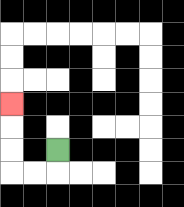{'start': '[2, 6]', 'end': '[0, 4]', 'path_directions': 'D,L,L,U,U,U', 'path_coordinates': '[[2, 6], [2, 7], [1, 7], [0, 7], [0, 6], [0, 5], [0, 4]]'}